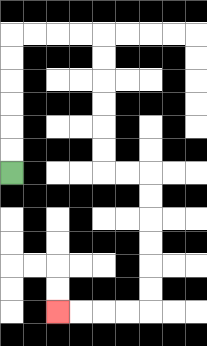{'start': '[0, 7]', 'end': '[2, 13]', 'path_directions': 'U,U,U,U,U,U,R,R,R,R,D,D,D,D,D,D,R,R,D,D,D,D,D,D,L,L,L,L', 'path_coordinates': '[[0, 7], [0, 6], [0, 5], [0, 4], [0, 3], [0, 2], [0, 1], [1, 1], [2, 1], [3, 1], [4, 1], [4, 2], [4, 3], [4, 4], [4, 5], [4, 6], [4, 7], [5, 7], [6, 7], [6, 8], [6, 9], [6, 10], [6, 11], [6, 12], [6, 13], [5, 13], [4, 13], [3, 13], [2, 13]]'}